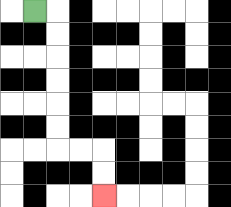{'start': '[1, 0]', 'end': '[4, 8]', 'path_directions': 'R,D,D,D,D,D,D,R,R,D,D', 'path_coordinates': '[[1, 0], [2, 0], [2, 1], [2, 2], [2, 3], [2, 4], [2, 5], [2, 6], [3, 6], [4, 6], [4, 7], [4, 8]]'}